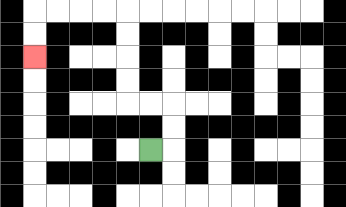{'start': '[6, 6]', 'end': '[1, 2]', 'path_directions': 'R,U,U,L,L,U,U,U,U,L,L,L,L,D,D', 'path_coordinates': '[[6, 6], [7, 6], [7, 5], [7, 4], [6, 4], [5, 4], [5, 3], [5, 2], [5, 1], [5, 0], [4, 0], [3, 0], [2, 0], [1, 0], [1, 1], [1, 2]]'}